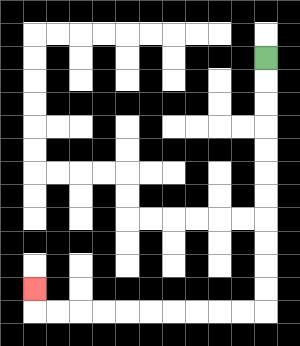{'start': '[11, 2]', 'end': '[1, 12]', 'path_directions': 'D,D,D,D,D,D,D,D,D,D,D,L,L,L,L,L,L,L,L,L,L,U', 'path_coordinates': '[[11, 2], [11, 3], [11, 4], [11, 5], [11, 6], [11, 7], [11, 8], [11, 9], [11, 10], [11, 11], [11, 12], [11, 13], [10, 13], [9, 13], [8, 13], [7, 13], [6, 13], [5, 13], [4, 13], [3, 13], [2, 13], [1, 13], [1, 12]]'}